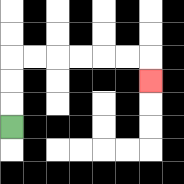{'start': '[0, 5]', 'end': '[6, 3]', 'path_directions': 'U,U,U,R,R,R,R,R,R,D', 'path_coordinates': '[[0, 5], [0, 4], [0, 3], [0, 2], [1, 2], [2, 2], [3, 2], [4, 2], [5, 2], [6, 2], [6, 3]]'}